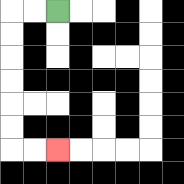{'start': '[2, 0]', 'end': '[2, 6]', 'path_directions': 'L,L,D,D,D,D,D,D,R,R', 'path_coordinates': '[[2, 0], [1, 0], [0, 0], [0, 1], [0, 2], [0, 3], [0, 4], [0, 5], [0, 6], [1, 6], [2, 6]]'}